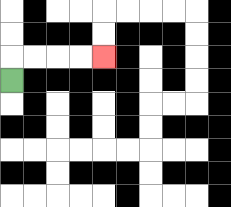{'start': '[0, 3]', 'end': '[4, 2]', 'path_directions': 'U,R,R,R,R', 'path_coordinates': '[[0, 3], [0, 2], [1, 2], [2, 2], [3, 2], [4, 2]]'}